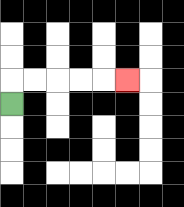{'start': '[0, 4]', 'end': '[5, 3]', 'path_directions': 'U,R,R,R,R,R', 'path_coordinates': '[[0, 4], [0, 3], [1, 3], [2, 3], [3, 3], [4, 3], [5, 3]]'}